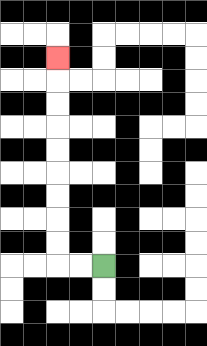{'start': '[4, 11]', 'end': '[2, 2]', 'path_directions': 'L,L,U,U,U,U,U,U,U,U,U', 'path_coordinates': '[[4, 11], [3, 11], [2, 11], [2, 10], [2, 9], [2, 8], [2, 7], [2, 6], [2, 5], [2, 4], [2, 3], [2, 2]]'}